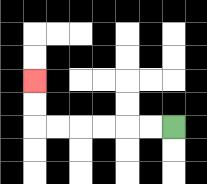{'start': '[7, 5]', 'end': '[1, 3]', 'path_directions': 'L,L,L,L,L,L,U,U', 'path_coordinates': '[[7, 5], [6, 5], [5, 5], [4, 5], [3, 5], [2, 5], [1, 5], [1, 4], [1, 3]]'}